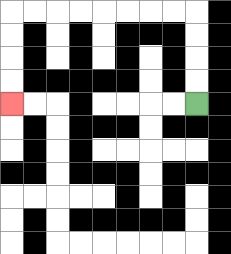{'start': '[8, 4]', 'end': '[0, 4]', 'path_directions': 'U,U,U,U,L,L,L,L,L,L,L,L,D,D,D,D', 'path_coordinates': '[[8, 4], [8, 3], [8, 2], [8, 1], [8, 0], [7, 0], [6, 0], [5, 0], [4, 0], [3, 0], [2, 0], [1, 0], [0, 0], [0, 1], [0, 2], [0, 3], [0, 4]]'}